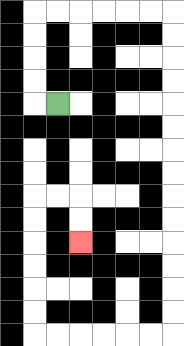{'start': '[2, 4]', 'end': '[3, 10]', 'path_directions': 'L,U,U,U,U,R,R,R,R,R,R,D,D,D,D,D,D,D,D,D,D,D,D,D,D,L,L,L,L,L,L,U,U,U,U,U,U,R,R,D,D', 'path_coordinates': '[[2, 4], [1, 4], [1, 3], [1, 2], [1, 1], [1, 0], [2, 0], [3, 0], [4, 0], [5, 0], [6, 0], [7, 0], [7, 1], [7, 2], [7, 3], [7, 4], [7, 5], [7, 6], [7, 7], [7, 8], [7, 9], [7, 10], [7, 11], [7, 12], [7, 13], [7, 14], [6, 14], [5, 14], [4, 14], [3, 14], [2, 14], [1, 14], [1, 13], [1, 12], [1, 11], [1, 10], [1, 9], [1, 8], [2, 8], [3, 8], [3, 9], [3, 10]]'}